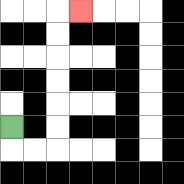{'start': '[0, 5]', 'end': '[3, 0]', 'path_directions': 'D,R,R,U,U,U,U,U,U,R', 'path_coordinates': '[[0, 5], [0, 6], [1, 6], [2, 6], [2, 5], [2, 4], [2, 3], [2, 2], [2, 1], [2, 0], [3, 0]]'}